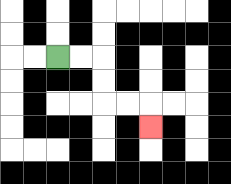{'start': '[2, 2]', 'end': '[6, 5]', 'path_directions': 'R,R,D,D,R,R,D', 'path_coordinates': '[[2, 2], [3, 2], [4, 2], [4, 3], [4, 4], [5, 4], [6, 4], [6, 5]]'}